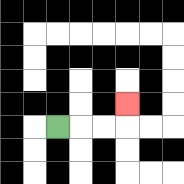{'start': '[2, 5]', 'end': '[5, 4]', 'path_directions': 'R,R,R,U', 'path_coordinates': '[[2, 5], [3, 5], [4, 5], [5, 5], [5, 4]]'}